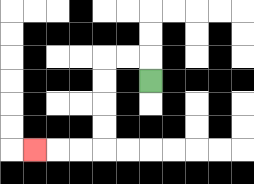{'start': '[6, 3]', 'end': '[1, 6]', 'path_directions': 'U,L,L,D,D,D,D,L,L,L', 'path_coordinates': '[[6, 3], [6, 2], [5, 2], [4, 2], [4, 3], [4, 4], [4, 5], [4, 6], [3, 6], [2, 6], [1, 6]]'}